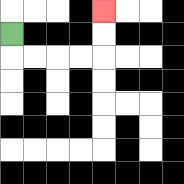{'start': '[0, 1]', 'end': '[4, 0]', 'path_directions': 'D,R,R,R,R,U,U', 'path_coordinates': '[[0, 1], [0, 2], [1, 2], [2, 2], [3, 2], [4, 2], [4, 1], [4, 0]]'}